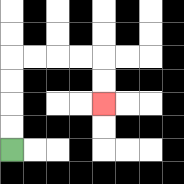{'start': '[0, 6]', 'end': '[4, 4]', 'path_directions': 'U,U,U,U,R,R,R,R,D,D', 'path_coordinates': '[[0, 6], [0, 5], [0, 4], [0, 3], [0, 2], [1, 2], [2, 2], [3, 2], [4, 2], [4, 3], [4, 4]]'}